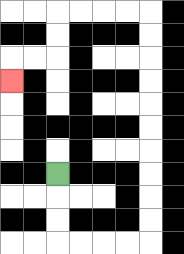{'start': '[2, 7]', 'end': '[0, 3]', 'path_directions': 'D,D,D,R,R,R,R,U,U,U,U,U,U,U,U,U,U,L,L,L,L,D,D,L,L,D', 'path_coordinates': '[[2, 7], [2, 8], [2, 9], [2, 10], [3, 10], [4, 10], [5, 10], [6, 10], [6, 9], [6, 8], [6, 7], [6, 6], [6, 5], [6, 4], [6, 3], [6, 2], [6, 1], [6, 0], [5, 0], [4, 0], [3, 0], [2, 0], [2, 1], [2, 2], [1, 2], [0, 2], [0, 3]]'}